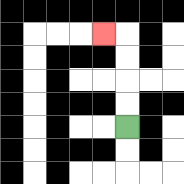{'start': '[5, 5]', 'end': '[4, 1]', 'path_directions': 'U,U,U,U,L', 'path_coordinates': '[[5, 5], [5, 4], [5, 3], [5, 2], [5, 1], [4, 1]]'}